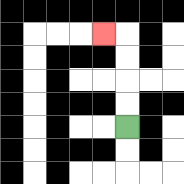{'start': '[5, 5]', 'end': '[4, 1]', 'path_directions': 'U,U,U,U,L', 'path_coordinates': '[[5, 5], [5, 4], [5, 3], [5, 2], [5, 1], [4, 1]]'}